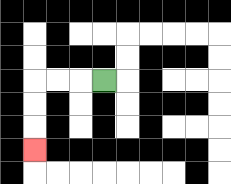{'start': '[4, 3]', 'end': '[1, 6]', 'path_directions': 'L,L,L,D,D,D', 'path_coordinates': '[[4, 3], [3, 3], [2, 3], [1, 3], [1, 4], [1, 5], [1, 6]]'}